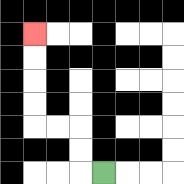{'start': '[4, 7]', 'end': '[1, 1]', 'path_directions': 'L,U,U,L,L,U,U,U,U', 'path_coordinates': '[[4, 7], [3, 7], [3, 6], [3, 5], [2, 5], [1, 5], [1, 4], [1, 3], [1, 2], [1, 1]]'}